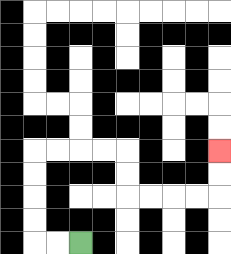{'start': '[3, 10]', 'end': '[9, 6]', 'path_directions': 'L,L,U,U,U,U,R,R,R,R,D,D,R,R,R,R,U,U', 'path_coordinates': '[[3, 10], [2, 10], [1, 10], [1, 9], [1, 8], [1, 7], [1, 6], [2, 6], [3, 6], [4, 6], [5, 6], [5, 7], [5, 8], [6, 8], [7, 8], [8, 8], [9, 8], [9, 7], [9, 6]]'}